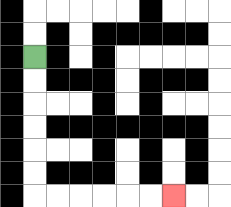{'start': '[1, 2]', 'end': '[7, 8]', 'path_directions': 'D,D,D,D,D,D,R,R,R,R,R,R', 'path_coordinates': '[[1, 2], [1, 3], [1, 4], [1, 5], [1, 6], [1, 7], [1, 8], [2, 8], [3, 8], [4, 8], [5, 8], [6, 8], [7, 8]]'}